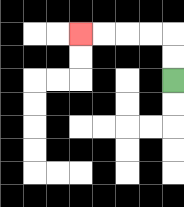{'start': '[7, 3]', 'end': '[3, 1]', 'path_directions': 'U,U,L,L,L,L', 'path_coordinates': '[[7, 3], [7, 2], [7, 1], [6, 1], [5, 1], [4, 1], [3, 1]]'}